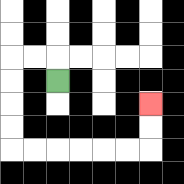{'start': '[2, 3]', 'end': '[6, 4]', 'path_directions': 'U,L,L,D,D,D,D,R,R,R,R,R,R,U,U', 'path_coordinates': '[[2, 3], [2, 2], [1, 2], [0, 2], [0, 3], [0, 4], [0, 5], [0, 6], [1, 6], [2, 6], [3, 6], [4, 6], [5, 6], [6, 6], [6, 5], [6, 4]]'}